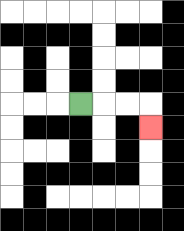{'start': '[3, 4]', 'end': '[6, 5]', 'path_directions': 'R,R,R,D', 'path_coordinates': '[[3, 4], [4, 4], [5, 4], [6, 4], [6, 5]]'}